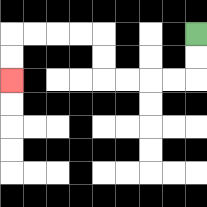{'start': '[8, 1]', 'end': '[0, 3]', 'path_directions': 'D,D,L,L,L,L,U,U,L,L,L,L,D,D', 'path_coordinates': '[[8, 1], [8, 2], [8, 3], [7, 3], [6, 3], [5, 3], [4, 3], [4, 2], [4, 1], [3, 1], [2, 1], [1, 1], [0, 1], [0, 2], [0, 3]]'}